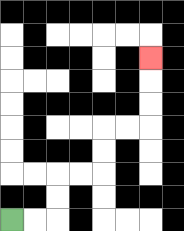{'start': '[0, 9]', 'end': '[6, 2]', 'path_directions': 'R,R,U,U,R,R,U,U,R,R,U,U,U', 'path_coordinates': '[[0, 9], [1, 9], [2, 9], [2, 8], [2, 7], [3, 7], [4, 7], [4, 6], [4, 5], [5, 5], [6, 5], [6, 4], [6, 3], [6, 2]]'}